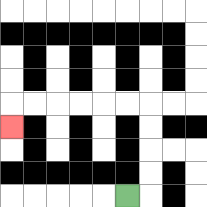{'start': '[5, 8]', 'end': '[0, 5]', 'path_directions': 'R,U,U,U,U,L,L,L,L,L,L,D', 'path_coordinates': '[[5, 8], [6, 8], [6, 7], [6, 6], [6, 5], [6, 4], [5, 4], [4, 4], [3, 4], [2, 4], [1, 4], [0, 4], [0, 5]]'}